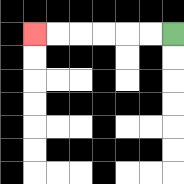{'start': '[7, 1]', 'end': '[1, 1]', 'path_directions': 'L,L,L,L,L,L', 'path_coordinates': '[[7, 1], [6, 1], [5, 1], [4, 1], [3, 1], [2, 1], [1, 1]]'}